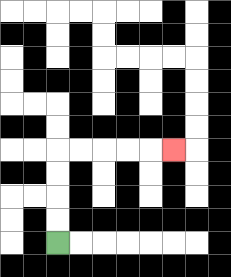{'start': '[2, 10]', 'end': '[7, 6]', 'path_directions': 'U,U,U,U,R,R,R,R,R', 'path_coordinates': '[[2, 10], [2, 9], [2, 8], [2, 7], [2, 6], [3, 6], [4, 6], [5, 6], [6, 6], [7, 6]]'}